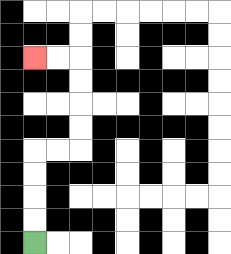{'start': '[1, 10]', 'end': '[1, 2]', 'path_directions': 'U,U,U,U,R,R,U,U,U,U,L,L', 'path_coordinates': '[[1, 10], [1, 9], [1, 8], [1, 7], [1, 6], [2, 6], [3, 6], [3, 5], [3, 4], [3, 3], [3, 2], [2, 2], [1, 2]]'}